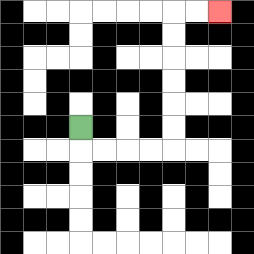{'start': '[3, 5]', 'end': '[9, 0]', 'path_directions': 'D,R,R,R,R,U,U,U,U,U,U,R,R', 'path_coordinates': '[[3, 5], [3, 6], [4, 6], [5, 6], [6, 6], [7, 6], [7, 5], [7, 4], [7, 3], [7, 2], [7, 1], [7, 0], [8, 0], [9, 0]]'}